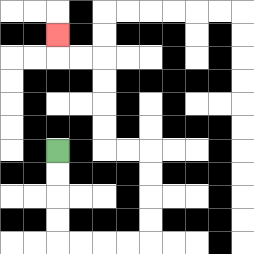{'start': '[2, 6]', 'end': '[2, 1]', 'path_directions': 'D,D,D,D,R,R,R,R,U,U,U,U,L,L,U,U,U,U,L,L,U', 'path_coordinates': '[[2, 6], [2, 7], [2, 8], [2, 9], [2, 10], [3, 10], [4, 10], [5, 10], [6, 10], [6, 9], [6, 8], [6, 7], [6, 6], [5, 6], [4, 6], [4, 5], [4, 4], [4, 3], [4, 2], [3, 2], [2, 2], [2, 1]]'}